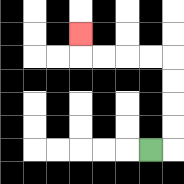{'start': '[6, 6]', 'end': '[3, 1]', 'path_directions': 'R,U,U,U,U,L,L,L,L,U', 'path_coordinates': '[[6, 6], [7, 6], [7, 5], [7, 4], [7, 3], [7, 2], [6, 2], [5, 2], [4, 2], [3, 2], [3, 1]]'}